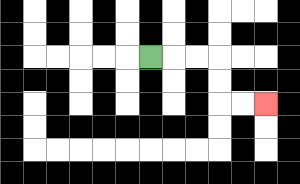{'start': '[6, 2]', 'end': '[11, 4]', 'path_directions': 'R,R,R,D,D,R,R', 'path_coordinates': '[[6, 2], [7, 2], [8, 2], [9, 2], [9, 3], [9, 4], [10, 4], [11, 4]]'}